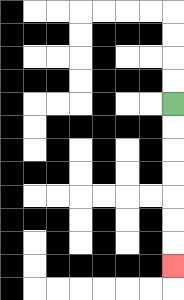{'start': '[7, 4]', 'end': '[7, 11]', 'path_directions': 'D,D,D,D,D,D,D', 'path_coordinates': '[[7, 4], [7, 5], [7, 6], [7, 7], [7, 8], [7, 9], [7, 10], [7, 11]]'}